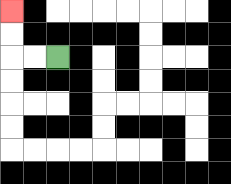{'start': '[2, 2]', 'end': '[0, 0]', 'path_directions': 'L,L,U,U', 'path_coordinates': '[[2, 2], [1, 2], [0, 2], [0, 1], [0, 0]]'}